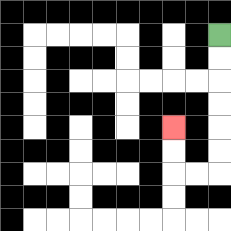{'start': '[9, 1]', 'end': '[7, 5]', 'path_directions': 'D,D,D,D,D,D,L,L,U,U', 'path_coordinates': '[[9, 1], [9, 2], [9, 3], [9, 4], [9, 5], [9, 6], [9, 7], [8, 7], [7, 7], [7, 6], [7, 5]]'}